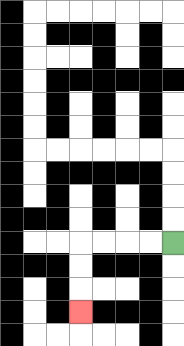{'start': '[7, 10]', 'end': '[3, 13]', 'path_directions': 'L,L,L,L,D,D,D', 'path_coordinates': '[[7, 10], [6, 10], [5, 10], [4, 10], [3, 10], [3, 11], [3, 12], [3, 13]]'}